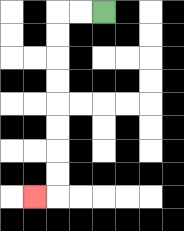{'start': '[4, 0]', 'end': '[1, 8]', 'path_directions': 'L,L,D,D,D,D,D,D,D,D,L', 'path_coordinates': '[[4, 0], [3, 0], [2, 0], [2, 1], [2, 2], [2, 3], [2, 4], [2, 5], [2, 6], [2, 7], [2, 8], [1, 8]]'}